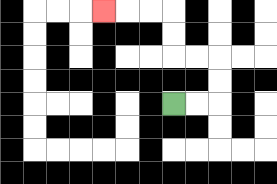{'start': '[7, 4]', 'end': '[4, 0]', 'path_directions': 'R,R,U,U,L,L,U,U,L,L,L', 'path_coordinates': '[[7, 4], [8, 4], [9, 4], [9, 3], [9, 2], [8, 2], [7, 2], [7, 1], [7, 0], [6, 0], [5, 0], [4, 0]]'}